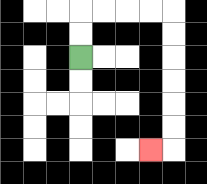{'start': '[3, 2]', 'end': '[6, 6]', 'path_directions': 'U,U,R,R,R,R,D,D,D,D,D,D,L', 'path_coordinates': '[[3, 2], [3, 1], [3, 0], [4, 0], [5, 0], [6, 0], [7, 0], [7, 1], [7, 2], [7, 3], [7, 4], [7, 5], [7, 6], [6, 6]]'}